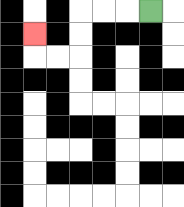{'start': '[6, 0]', 'end': '[1, 1]', 'path_directions': 'L,L,L,D,D,L,L,U', 'path_coordinates': '[[6, 0], [5, 0], [4, 0], [3, 0], [3, 1], [3, 2], [2, 2], [1, 2], [1, 1]]'}